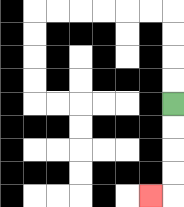{'start': '[7, 4]', 'end': '[6, 8]', 'path_directions': 'D,D,D,D,L', 'path_coordinates': '[[7, 4], [7, 5], [7, 6], [7, 7], [7, 8], [6, 8]]'}